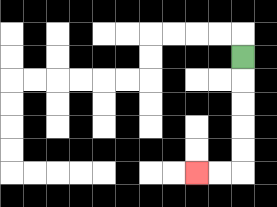{'start': '[10, 2]', 'end': '[8, 7]', 'path_directions': 'D,D,D,D,D,L,L', 'path_coordinates': '[[10, 2], [10, 3], [10, 4], [10, 5], [10, 6], [10, 7], [9, 7], [8, 7]]'}